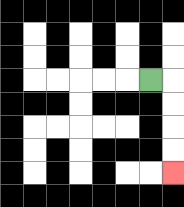{'start': '[6, 3]', 'end': '[7, 7]', 'path_directions': 'R,D,D,D,D', 'path_coordinates': '[[6, 3], [7, 3], [7, 4], [7, 5], [7, 6], [7, 7]]'}